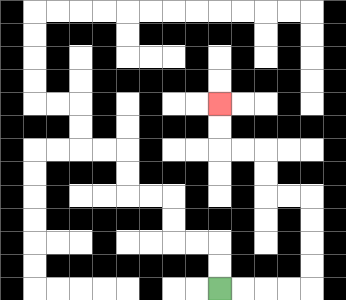{'start': '[9, 12]', 'end': '[9, 4]', 'path_directions': 'R,R,R,R,U,U,U,U,L,L,U,U,L,L,U,U', 'path_coordinates': '[[9, 12], [10, 12], [11, 12], [12, 12], [13, 12], [13, 11], [13, 10], [13, 9], [13, 8], [12, 8], [11, 8], [11, 7], [11, 6], [10, 6], [9, 6], [9, 5], [9, 4]]'}